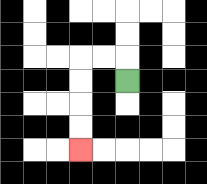{'start': '[5, 3]', 'end': '[3, 6]', 'path_directions': 'U,L,L,D,D,D,D', 'path_coordinates': '[[5, 3], [5, 2], [4, 2], [3, 2], [3, 3], [3, 4], [3, 5], [3, 6]]'}